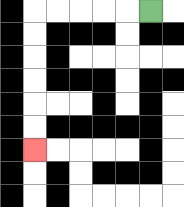{'start': '[6, 0]', 'end': '[1, 6]', 'path_directions': 'L,L,L,L,L,D,D,D,D,D,D', 'path_coordinates': '[[6, 0], [5, 0], [4, 0], [3, 0], [2, 0], [1, 0], [1, 1], [1, 2], [1, 3], [1, 4], [1, 5], [1, 6]]'}